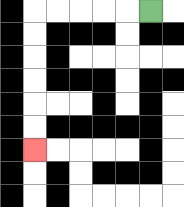{'start': '[6, 0]', 'end': '[1, 6]', 'path_directions': 'L,L,L,L,L,D,D,D,D,D,D', 'path_coordinates': '[[6, 0], [5, 0], [4, 0], [3, 0], [2, 0], [1, 0], [1, 1], [1, 2], [1, 3], [1, 4], [1, 5], [1, 6]]'}